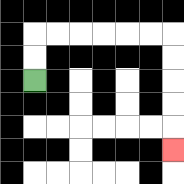{'start': '[1, 3]', 'end': '[7, 6]', 'path_directions': 'U,U,R,R,R,R,R,R,D,D,D,D,D', 'path_coordinates': '[[1, 3], [1, 2], [1, 1], [2, 1], [3, 1], [4, 1], [5, 1], [6, 1], [7, 1], [7, 2], [7, 3], [7, 4], [7, 5], [7, 6]]'}